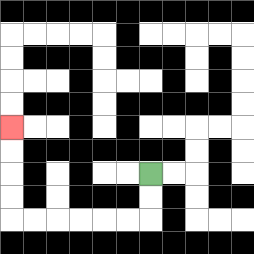{'start': '[6, 7]', 'end': '[0, 5]', 'path_directions': 'D,D,L,L,L,L,L,L,U,U,U,U', 'path_coordinates': '[[6, 7], [6, 8], [6, 9], [5, 9], [4, 9], [3, 9], [2, 9], [1, 9], [0, 9], [0, 8], [0, 7], [0, 6], [0, 5]]'}